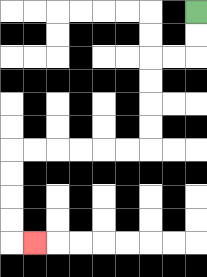{'start': '[8, 0]', 'end': '[1, 10]', 'path_directions': 'D,D,L,L,D,D,D,D,L,L,L,L,L,L,D,D,D,D,R', 'path_coordinates': '[[8, 0], [8, 1], [8, 2], [7, 2], [6, 2], [6, 3], [6, 4], [6, 5], [6, 6], [5, 6], [4, 6], [3, 6], [2, 6], [1, 6], [0, 6], [0, 7], [0, 8], [0, 9], [0, 10], [1, 10]]'}